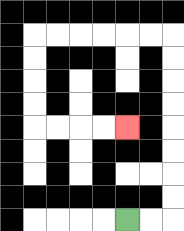{'start': '[5, 9]', 'end': '[5, 5]', 'path_directions': 'R,R,U,U,U,U,U,U,U,U,L,L,L,L,L,L,D,D,D,D,R,R,R,R', 'path_coordinates': '[[5, 9], [6, 9], [7, 9], [7, 8], [7, 7], [7, 6], [7, 5], [7, 4], [7, 3], [7, 2], [7, 1], [6, 1], [5, 1], [4, 1], [3, 1], [2, 1], [1, 1], [1, 2], [1, 3], [1, 4], [1, 5], [2, 5], [3, 5], [4, 5], [5, 5]]'}